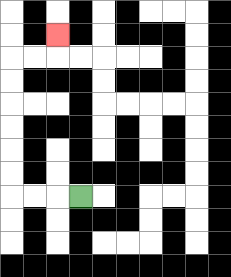{'start': '[3, 8]', 'end': '[2, 1]', 'path_directions': 'L,L,L,U,U,U,U,U,U,R,R,U', 'path_coordinates': '[[3, 8], [2, 8], [1, 8], [0, 8], [0, 7], [0, 6], [0, 5], [0, 4], [0, 3], [0, 2], [1, 2], [2, 2], [2, 1]]'}